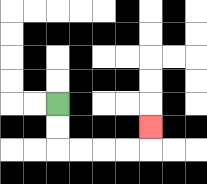{'start': '[2, 4]', 'end': '[6, 5]', 'path_directions': 'D,D,R,R,R,R,U', 'path_coordinates': '[[2, 4], [2, 5], [2, 6], [3, 6], [4, 6], [5, 6], [6, 6], [6, 5]]'}